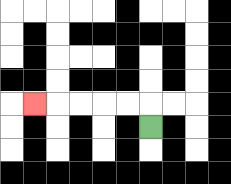{'start': '[6, 5]', 'end': '[1, 4]', 'path_directions': 'U,L,L,L,L,L', 'path_coordinates': '[[6, 5], [6, 4], [5, 4], [4, 4], [3, 4], [2, 4], [1, 4]]'}